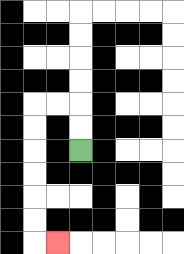{'start': '[3, 6]', 'end': '[2, 10]', 'path_directions': 'U,U,L,L,D,D,D,D,D,D,R', 'path_coordinates': '[[3, 6], [3, 5], [3, 4], [2, 4], [1, 4], [1, 5], [1, 6], [1, 7], [1, 8], [1, 9], [1, 10], [2, 10]]'}